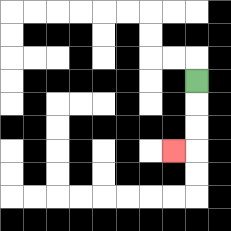{'start': '[8, 3]', 'end': '[7, 6]', 'path_directions': 'D,D,D,L', 'path_coordinates': '[[8, 3], [8, 4], [8, 5], [8, 6], [7, 6]]'}